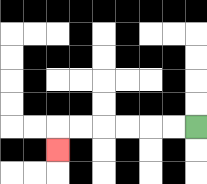{'start': '[8, 5]', 'end': '[2, 6]', 'path_directions': 'L,L,L,L,L,L,D', 'path_coordinates': '[[8, 5], [7, 5], [6, 5], [5, 5], [4, 5], [3, 5], [2, 5], [2, 6]]'}